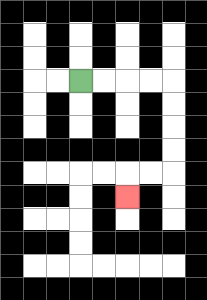{'start': '[3, 3]', 'end': '[5, 8]', 'path_directions': 'R,R,R,R,D,D,D,D,L,L,D', 'path_coordinates': '[[3, 3], [4, 3], [5, 3], [6, 3], [7, 3], [7, 4], [7, 5], [7, 6], [7, 7], [6, 7], [5, 7], [5, 8]]'}